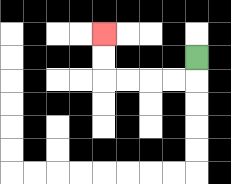{'start': '[8, 2]', 'end': '[4, 1]', 'path_directions': 'D,L,L,L,L,U,U', 'path_coordinates': '[[8, 2], [8, 3], [7, 3], [6, 3], [5, 3], [4, 3], [4, 2], [4, 1]]'}